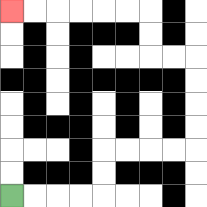{'start': '[0, 8]', 'end': '[0, 0]', 'path_directions': 'R,R,R,R,U,U,R,R,R,R,U,U,U,U,L,L,U,U,L,L,L,L,L,L', 'path_coordinates': '[[0, 8], [1, 8], [2, 8], [3, 8], [4, 8], [4, 7], [4, 6], [5, 6], [6, 6], [7, 6], [8, 6], [8, 5], [8, 4], [8, 3], [8, 2], [7, 2], [6, 2], [6, 1], [6, 0], [5, 0], [4, 0], [3, 0], [2, 0], [1, 0], [0, 0]]'}